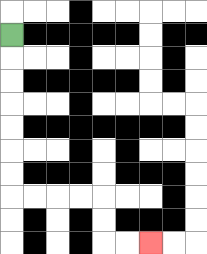{'start': '[0, 1]', 'end': '[6, 10]', 'path_directions': 'D,D,D,D,D,D,D,R,R,R,R,D,D,R,R', 'path_coordinates': '[[0, 1], [0, 2], [0, 3], [0, 4], [0, 5], [0, 6], [0, 7], [0, 8], [1, 8], [2, 8], [3, 8], [4, 8], [4, 9], [4, 10], [5, 10], [6, 10]]'}